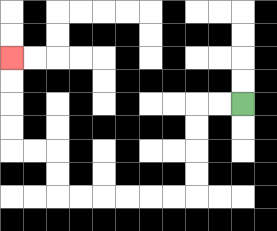{'start': '[10, 4]', 'end': '[0, 2]', 'path_directions': 'L,L,D,D,D,D,L,L,L,L,L,L,U,U,L,L,U,U,U,U', 'path_coordinates': '[[10, 4], [9, 4], [8, 4], [8, 5], [8, 6], [8, 7], [8, 8], [7, 8], [6, 8], [5, 8], [4, 8], [3, 8], [2, 8], [2, 7], [2, 6], [1, 6], [0, 6], [0, 5], [0, 4], [0, 3], [0, 2]]'}